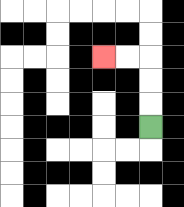{'start': '[6, 5]', 'end': '[4, 2]', 'path_directions': 'U,U,U,L,L', 'path_coordinates': '[[6, 5], [6, 4], [6, 3], [6, 2], [5, 2], [4, 2]]'}